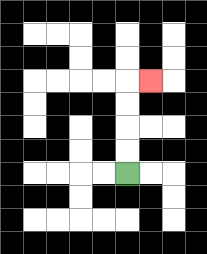{'start': '[5, 7]', 'end': '[6, 3]', 'path_directions': 'U,U,U,U,R', 'path_coordinates': '[[5, 7], [5, 6], [5, 5], [5, 4], [5, 3], [6, 3]]'}